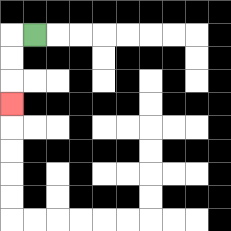{'start': '[1, 1]', 'end': '[0, 4]', 'path_directions': 'L,D,D,D', 'path_coordinates': '[[1, 1], [0, 1], [0, 2], [0, 3], [0, 4]]'}